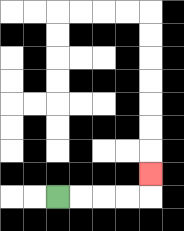{'start': '[2, 8]', 'end': '[6, 7]', 'path_directions': 'R,R,R,R,U', 'path_coordinates': '[[2, 8], [3, 8], [4, 8], [5, 8], [6, 8], [6, 7]]'}